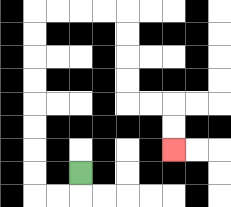{'start': '[3, 7]', 'end': '[7, 6]', 'path_directions': 'D,L,L,U,U,U,U,U,U,U,U,R,R,R,R,D,D,D,D,R,R,D,D', 'path_coordinates': '[[3, 7], [3, 8], [2, 8], [1, 8], [1, 7], [1, 6], [1, 5], [1, 4], [1, 3], [1, 2], [1, 1], [1, 0], [2, 0], [3, 0], [4, 0], [5, 0], [5, 1], [5, 2], [5, 3], [5, 4], [6, 4], [7, 4], [7, 5], [7, 6]]'}